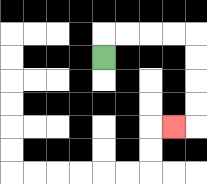{'start': '[4, 2]', 'end': '[7, 5]', 'path_directions': 'U,R,R,R,R,D,D,D,D,L', 'path_coordinates': '[[4, 2], [4, 1], [5, 1], [6, 1], [7, 1], [8, 1], [8, 2], [8, 3], [8, 4], [8, 5], [7, 5]]'}